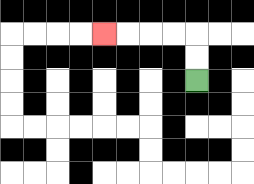{'start': '[8, 3]', 'end': '[4, 1]', 'path_directions': 'U,U,L,L,L,L', 'path_coordinates': '[[8, 3], [8, 2], [8, 1], [7, 1], [6, 1], [5, 1], [4, 1]]'}